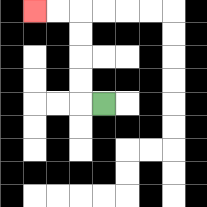{'start': '[4, 4]', 'end': '[1, 0]', 'path_directions': 'L,U,U,U,U,L,L', 'path_coordinates': '[[4, 4], [3, 4], [3, 3], [3, 2], [3, 1], [3, 0], [2, 0], [1, 0]]'}